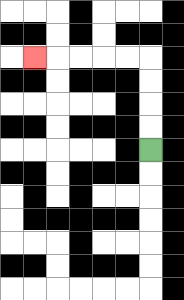{'start': '[6, 6]', 'end': '[1, 2]', 'path_directions': 'U,U,U,U,L,L,L,L,L', 'path_coordinates': '[[6, 6], [6, 5], [6, 4], [6, 3], [6, 2], [5, 2], [4, 2], [3, 2], [2, 2], [1, 2]]'}